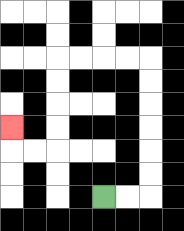{'start': '[4, 8]', 'end': '[0, 5]', 'path_directions': 'R,R,U,U,U,U,U,U,L,L,L,L,D,D,D,D,L,L,U', 'path_coordinates': '[[4, 8], [5, 8], [6, 8], [6, 7], [6, 6], [6, 5], [6, 4], [6, 3], [6, 2], [5, 2], [4, 2], [3, 2], [2, 2], [2, 3], [2, 4], [2, 5], [2, 6], [1, 6], [0, 6], [0, 5]]'}